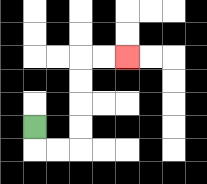{'start': '[1, 5]', 'end': '[5, 2]', 'path_directions': 'D,R,R,U,U,U,U,R,R', 'path_coordinates': '[[1, 5], [1, 6], [2, 6], [3, 6], [3, 5], [3, 4], [3, 3], [3, 2], [4, 2], [5, 2]]'}